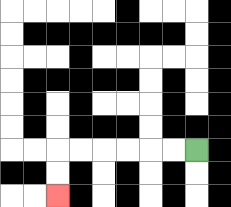{'start': '[8, 6]', 'end': '[2, 8]', 'path_directions': 'L,L,L,L,L,L,D,D', 'path_coordinates': '[[8, 6], [7, 6], [6, 6], [5, 6], [4, 6], [3, 6], [2, 6], [2, 7], [2, 8]]'}